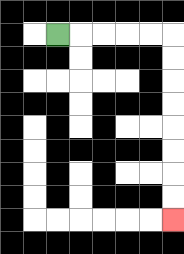{'start': '[2, 1]', 'end': '[7, 9]', 'path_directions': 'R,R,R,R,R,D,D,D,D,D,D,D,D', 'path_coordinates': '[[2, 1], [3, 1], [4, 1], [5, 1], [6, 1], [7, 1], [7, 2], [7, 3], [7, 4], [7, 5], [7, 6], [7, 7], [7, 8], [7, 9]]'}